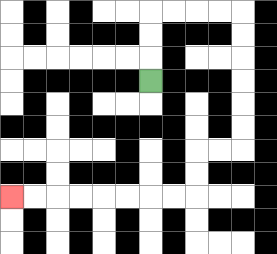{'start': '[6, 3]', 'end': '[0, 8]', 'path_directions': 'U,U,U,R,R,R,R,D,D,D,D,D,D,L,L,D,D,L,L,L,L,L,L,L,L', 'path_coordinates': '[[6, 3], [6, 2], [6, 1], [6, 0], [7, 0], [8, 0], [9, 0], [10, 0], [10, 1], [10, 2], [10, 3], [10, 4], [10, 5], [10, 6], [9, 6], [8, 6], [8, 7], [8, 8], [7, 8], [6, 8], [5, 8], [4, 8], [3, 8], [2, 8], [1, 8], [0, 8]]'}